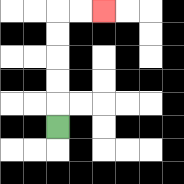{'start': '[2, 5]', 'end': '[4, 0]', 'path_directions': 'U,U,U,U,U,R,R', 'path_coordinates': '[[2, 5], [2, 4], [2, 3], [2, 2], [2, 1], [2, 0], [3, 0], [4, 0]]'}